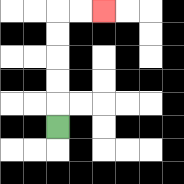{'start': '[2, 5]', 'end': '[4, 0]', 'path_directions': 'U,U,U,U,U,R,R', 'path_coordinates': '[[2, 5], [2, 4], [2, 3], [2, 2], [2, 1], [2, 0], [3, 0], [4, 0]]'}